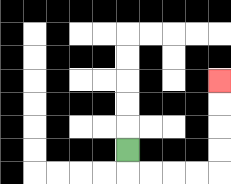{'start': '[5, 6]', 'end': '[9, 3]', 'path_directions': 'D,R,R,R,R,U,U,U,U', 'path_coordinates': '[[5, 6], [5, 7], [6, 7], [7, 7], [8, 7], [9, 7], [9, 6], [9, 5], [9, 4], [9, 3]]'}